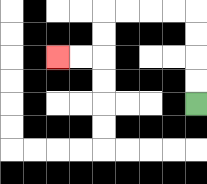{'start': '[8, 4]', 'end': '[2, 2]', 'path_directions': 'U,U,U,U,L,L,L,L,D,D,L,L', 'path_coordinates': '[[8, 4], [8, 3], [8, 2], [8, 1], [8, 0], [7, 0], [6, 0], [5, 0], [4, 0], [4, 1], [4, 2], [3, 2], [2, 2]]'}